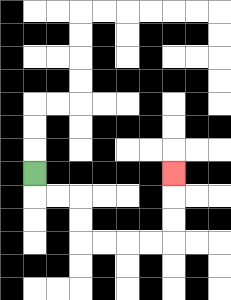{'start': '[1, 7]', 'end': '[7, 7]', 'path_directions': 'D,R,R,D,D,R,R,R,R,U,U,U', 'path_coordinates': '[[1, 7], [1, 8], [2, 8], [3, 8], [3, 9], [3, 10], [4, 10], [5, 10], [6, 10], [7, 10], [7, 9], [7, 8], [7, 7]]'}